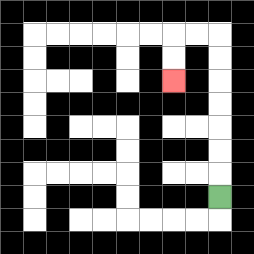{'start': '[9, 8]', 'end': '[7, 3]', 'path_directions': 'U,U,U,U,U,U,U,L,L,D,D', 'path_coordinates': '[[9, 8], [9, 7], [9, 6], [9, 5], [9, 4], [9, 3], [9, 2], [9, 1], [8, 1], [7, 1], [7, 2], [7, 3]]'}